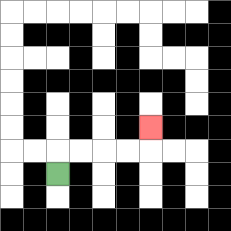{'start': '[2, 7]', 'end': '[6, 5]', 'path_directions': 'U,R,R,R,R,U', 'path_coordinates': '[[2, 7], [2, 6], [3, 6], [4, 6], [5, 6], [6, 6], [6, 5]]'}